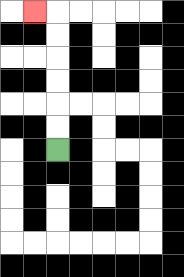{'start': '[2, 6]', 'end': '[1, 0]', 'path_directions': 'U,U,U,U,U,U,L', 'path_coordinates': '[[2, 6], [2, 5], [2, 4], [2, 3], [2, 2], [2, 1], [2, 0], [1, 0]]'}